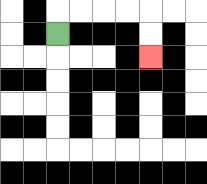{'start': '[2, 1]', 'end': '[6, 2]', 'path_directions': 'U,R,R,R,R,D,D', 'path_coordinates': '[[2, 1], [2, 0], [3, 0], [4, 0], [5, 0], [6, 0], [6, 1], [6, 2]]'}